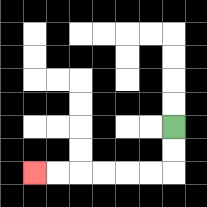{'start': '[7, 5]', 'end': '[1, 7]', 'path_directions': 'D,D,L,L,L,L,L,L', 'path_coordinates': '[[7, 5], [7, 6], [7, 7], [6, 7], [5, 7], [4, 7], [3, 7], [2, 7], [1, 7]]'}